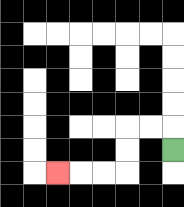{'start': '[7, 6]', 'end': '[2, 7]', 'path_directions': 'U,L,L,D,D,L,L,L', 'path_coordinates': '[[7, 6], [7, 5], [6, 5], [5, 5], [5, 6], [5, 7], [4, 7], [3, 7], [2, 7]]'}